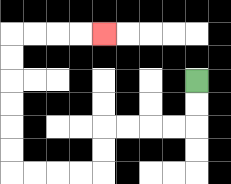{'start': '[8, 3]', 'end': '[4, 1]', 'path_directions': 'D,D,L,L,L,L,D,D,L,L,L,L,U,U,U,U,U,U,R,R,R,R', 'path_coordinates': '[[8, 3], [8, 4], [8, 5], [7, 5], [6, 5], [5, 5], [4, 5], [4, 6], [4, 7], [3, 7], [2, 7], [1, 7], [0, 7], [0, 6], [0, 5], [0, 4], [0, 3], [0, 2], [0, 1], [1, 1], [2, 1], [3, 1], [4, 1]]'}